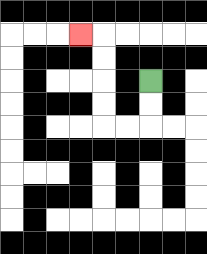{'start': '[6, 3]', 'end': '[3, 1]', 'path_directions': 'D,D,L,L,U,U,U,U,L', 'path_coordinates': '[[6, 3], [6, 4], [6, 5], [5, 5], [4, 5], [4, 4], [4, 3], [4, 2], [4, 1], [3, 1]]'}